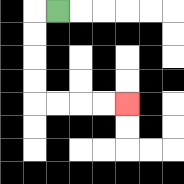{'start': '[2, 0]', 'end': '[5, 4]', 'path_directions': 'L,D,D,D,D,R,R,R,R', 'path_coordinates': '[[2, 0], [1, 0], [1, 1], [1, 2], [1, 3], [1, 4], [2, 4], [3, 4], [4, 4], [5, 4]]'}